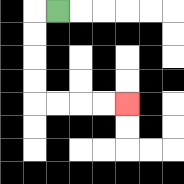{'start': '[2, 0]', 'end': '[5, 4]', 'path_directions': 'L,D,D,D,D,R,R,R,R', 'path_coordinates': '[[2, 0], [1, 0], [1, 1], [1, 2], [1, 3], [1, 4], [2, 4], [3, 4], [4, 4], [5, 4]]'}